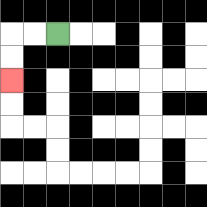{'start': '[2, 1]', 'end': '[0, 3]', 'path_directions': 'L,L,D,D', 'path_coordinates': '[[2, 1], [1, 1], [0, 1], [0, 2], [0, 3]]'}